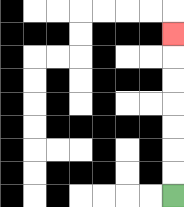{'start': '[7, 8]', 'end': '[7, 1]', 'path_directions': 'U,U,U,U,U,U,U', 'path_coordinates': '[[7, 8], [7, 7], [7, 6], [7, 5], [7, 4], [7, 3], [7, 2], [7, 1]]'}